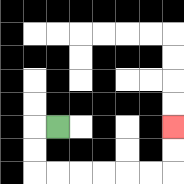{'start': '[2, 5]', 'end': '[7, 5]', 'path_directions': 'L,D,D,R,R,R,R,R,R,U,U', 'path_coordinates': '[[2, 5], [1, 5], [1, 6], [1, 7], [2, 7], [3, 7], [4, 7], [5, 7], [6, 7], [7, 7], [7, 6], [7, 5]]'}